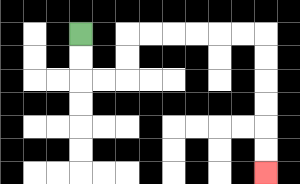{'start': '[3, 1]', 'end': '[11, 7]', 'path_directions': 'D,D,R,R,U,U,R,R,R,R,R,R,D,D,D,D,D,D', 'path_coordinates': '[[3, 1], [3, 2], [3, 3], [4, 3], [5, 3], [5, 2], [5, 1], [6, 1], [7, 1], [8, 1], [9, 1], [10, 1], [11, 1], [11, 2], [11, 3], [11, 4], [11, 5], [11, 6], [11, 7]]'}